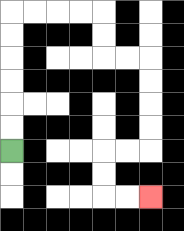{'start': '[0, 6]', 'end': '[6, 8]', 'path_directions': 'U,U,U,U,U,U,R,R,R,R,D,D,R,R,D,D,D,D,L,L,D,D,R,R', 'path_coordinates': '[[0, 6], [0, 5], [0, 4], [0, 3], [0, 2], [0, 1], [0, 0], [1, 0], [2, 0], [3, 0], [4, 0], [4, 1], [4, 2], [5, 2], [6, 2], [6, 3], [6, 4], [6, 5], [6, 6], [5, 6], [4, 6], [4, 7], [4, 8], [5, 8], [6, 8]]'}